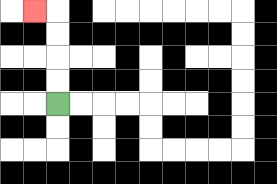{'start': '[2, 4]', 'end': '[1, 0]', 'path_directions': 'U,U,U,U,L', 'path_coordinates': '[[2, 4], [2, 3], [2, 2], [2, 1], [2, 0], [1, 0]]'}